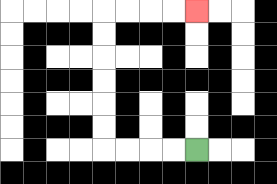{'start': '[8, 6]', 'end': '[8, 0]', 'path_directions': 'L,L,L,L,U,U,U,U,U,U,R,R,R,R', 'path_coordinates': '[[8, 6], [7, 6], [6, 6], [5, 6], [4, 6], [4, 5], [4, 4], [4, 3], [4, 2], [4, 1], [4, 0], [5, 0], [6, 0], [7, 0], [8, 0]]'}